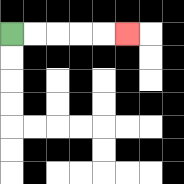{'start': '[0, 1]', 'end': '[5, 1]', 'path_directions': 'R,R,R,R,R', 'path_coordinates': '[[0, 1], [1, 1], [2, 1], [3, 1], [4, 1], [5, 1]]'}